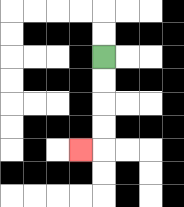{'start': '[4, 2]', 'end': '[3, 6]', 'path_directions': 'D,D,D,D,L', 'path_coordinates': '[[4, 2], [4, 3], [4, 4], [4, 5], [4, 6], [3, 6]]'}